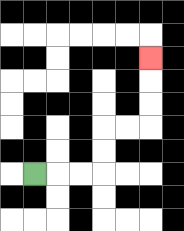{'start': '[1, 7]', 'end': '[6, 2]', 'path_directions': 'R,R,R,U,U,R,R,U,U,U', 'path_coordinates': '[[1, 7], [2, 7], [3, 7], [4, 7], [4, 6], [4, 5], [5, 5], [6, 5], [6, 4], [6, 3], [6, 2]]'}